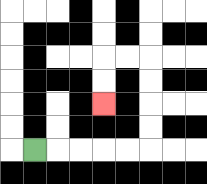{'start': '[1, 6]', 'end': '[4, 4]', 'path_directions': 'R,R,R,R,R,U,U,U,U,L,L,D,D', 'path_coordinates': '[[1, 6], [2, 6], [3, 6], [4, 6], [5, 6], [6, 6], [6, 5], [6, 4], [6, 3], [6, 2], [5, 2], [4, 2], [4, 3], [4, 4]]'}